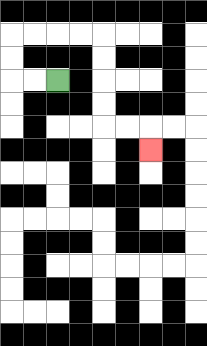{'start': '[2, 3]', 'end': '[6, 6]', 'path_directions': 'L,L,U,U,R,R,R,R,D,D,D,D,R,R,D', 'path_coordinates': '[[2, 3], [1, 3], [0, 3], [0, 2], [0, 1], [1, 1], [2, 1], [3, 1], [4, 1], [4, 2], [4, 3], [4, 4], [4, 5], [5, 5], [6, 5], [6, 6]]'}